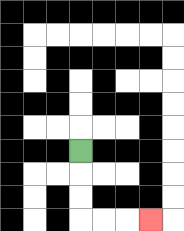{'start': '[3, 6]', 'end': '[6, 9]', 'path_directions': 'D,D,D,R,R,R', 'path_coordinates': '[[3, 6], [3, 7], [3, 8], [3, 9], [4, 9], [5, 9], [6, 9]]'}